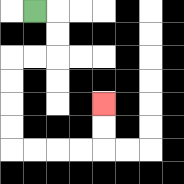{'start': '[1, 0]', 'end': '[4, 4]', 'path_directions': 'R,D,D,L,L,D,D,D,D,R,R,R,R,U,U', 'path_coordinates': '[[1, 0], [2, 0], [2, 1], [2, 2], [1, 2], [0, 2], [0, 3], [0, 4], [0, 5], [0, 6], [1, 6], [2, 6], [3, 6], [4, 6], [4, 5], [4, 4]]'}